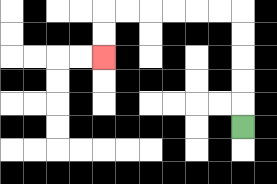{'start': '[10, 5]', 'end': '[4, 2]', 'path_directions': 'U,U,U,U,U,L,L,L,L,L,L,D,D', 'path_coordinates': '[[10, 5], [10, 4], [10, 3], [10, 2], [10, 1], [10, 0], [9, 0], [8, 0], [7, 0], [6, 0], [5, 0], [4, 0], [4, 1], [4, 2]]'}